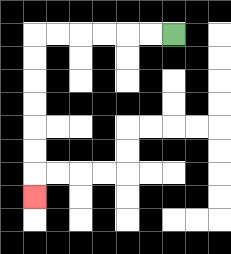{'start': '[7, 1]', 'end': '[1, 8]', 'path_directions': 'L,L,L,L,L,L,D,D,D,D,D,D,D', 'path_coordinates': '[[7, 1], [6, 1], [5, 1], [4, 1], [3, 1], [2, 1], [1, 1], [1, 2], [1, 3], [1, 4], [1, 5], [1, 6], [1, 7], [1, 8]]'}